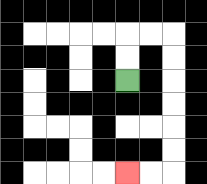{'start': '[5, 3]', 'end': '[5, 7]', 'path_directions': 'U,U,R,R,D,D,D,D,D,D,L,L', 'path_coordinates': '[[5, 3], [5, 2], [5, 1], [6, 1], [7, 1], [7, 2], [7, 3], [7, 4], [7, 5], [7, 6], [7, 7], [6, 7], [5, 7]]'}